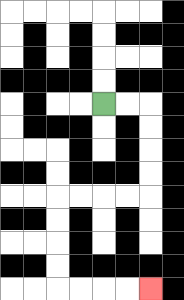{'start': '[4, 4]', 'end': '[6, 12]', 'path_directions': 'R,R,D,D,D,D,L,L,L,L,D,D,D,D,R,R,R,R', 'path_coordinates': '[[4, 4], [5, 4], [6, 4], [6, 5], [6, 6], [6, 7], [6, 8], [5, 8], [4, 8], [3, 8], [2, 8], [2, 9], [2, 10], [2, 11], [2, 12], [3, 12], [4, 12], [5, 12], [6, 12]]'}